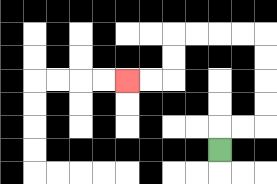{'start': '[9, 6]', 'end': '[5, 3]', 'path_directions': 'U,R,R,U,U,U,U,L,L,L,L,D,D,L,L', 'path_coordinates': '[[9, 6], [9, 5], [10, 5], [11, 5], [11, 4], [11, 3], [11, 2], [11, 1], [10, 1], [9, 1], [8, 1], [7, 1], [7, 2], [7, 3], [6, 3], [5, 3]]'}